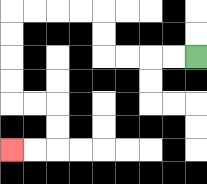{'start': '[8, 2]', 'end': '[0, 6]', 'path_directions': 'L,L,L,L,U,U,L,L,L,L,D,D,D,D,R,R,D,D,L,L', 'path_coordinates': '[[8, 2], [7, 2], [6, 2], [5, 2], [4, 2], [4, 1], [4, 0], [3, 0], [2, 0], [1, 0], [0, 0], [0, 1], [0, 2], [0, 3], [0, 4], [1, 4], [2, 4], [2, 5], [2, 6], [1, 6], [0, 6]]'}